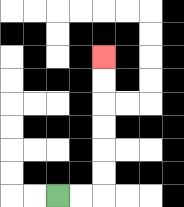{'start': '[2, 8]', 'end': '[4, 2]', 'path_directions': 'R,R,U,U,U,U,U,U', 'path_coordinates': '[[2, 8], [3, 8], [4, 8], [4, 7], [4, 6], [4, 5], [4, 4], [4, 3], [4, 2]]'}